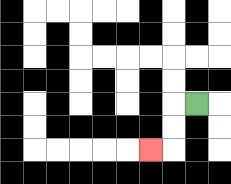{'start': '[8, 4]', 'end': '[6, 6]', 'path_directions': 'L,D,D,L', 'path_coordinates': '[[8, 4], [7, 4], [7, 5], [7, 6], [6, 6]]'}